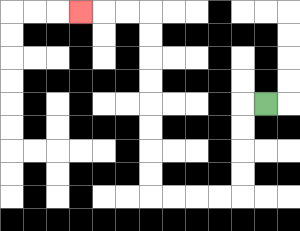{'start': '[11, 4]', 'end': '[3, 0]', 'path_directions': 'L,D,D,D,D,L,L,L,L,U,U,U,U,U,U,U,U,L,L,L', 'path_coordinates': '[[11, 4], [10, 4], [10, 5], [10, 6], [10, 7], [10, 8], [9, 8], [8, 8], [7, 8], [6, 8], [6, 7], [6, 6], [6, 5], [6, 4], [6, 3], [6, 2], [6, 1], [6, 0], [5, 0], [4, 0], [3, 0]]'}